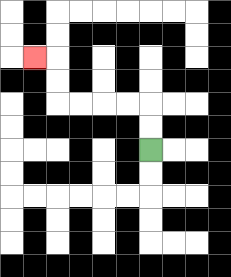{'start': '[6, 6]', 'end': '[1, 2]', 'path_directions': 'U,U,L,L,L,L,U,U,L', 'path_coordinates': '[[6, 6], [6, 5], [6, 4], [5, 4], [4, 4], [3, 4], [2, 4], [2, 3], [2, 2], [1, 2]]'}